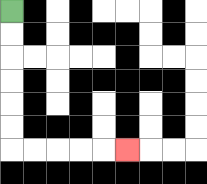{'start': '[0, 0]', 'end': '[5, 6]', 'path_directions': 'D,D,D,D,D,D,R,R,R,R,R', 'path_coordinates': '[[0, 0], [0, 1], [0, 2], [0, 3], [0, 4], [0, 5], [0, 6], [1, 6], [2, 6], [3, 6], [4, 6], [5, 6]]'}